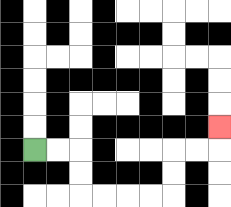{'start': '[1, 6]', 'end': '[9, 5]', 'path_directions': 'R,R,D,D,R,R,R,R,U,U,R,R,U', 'path_coordinates': '[[1, 6], [2, 6], [3, 6], [3, 7], [3, 8], [4, 8], [5, 8], [6, 8], [7, 8], [7, 7], [7, 6], [8, 6], [9, 6], [9, 5]]'}